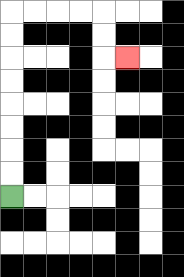{'start': '[0, 8]', 'end': '[5, 2]', 'path_directions': 'U,U,U,U,U,U,U,U,R,R,R,R,D,D,R', 'path_coordinates': '[[0, 8], [0, 7], [0, 6], [0, 5], [0, 4], [0, 3], [0, 2], [0, 1], [0, 0], [1, 0], [2, 0], [3, 0], [4, 0], [4, 1], [4, 2], [5, 2]]'}